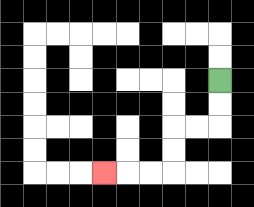{'start': '[9, 3]', 'end': '[4, 7]', 'path_directions': 'D,D,L,L,D,D,L,L,L', 'path_coordinates': '[[9, 3], [9, 4], [9, 5], [8, 5], [7, 5], [7, 6], [7, 7], [6, 7], [5, 7], [4, 7]]'}